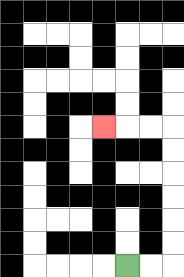{'start': '[5, 11]', 'end': '[4, 5]', 'path_directions': 'R,R,U,U,U,U,U,U,L,L,L', 'path_coordinates': '[[5, 11], [6, 11], [7, 11], [7, 10], [7, 9], [7, 8], [7, 7], [7, 6], [7, 5], [6, 5], [5, 5], [4, 5]]'}